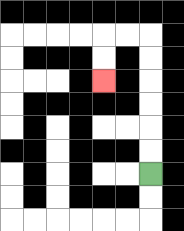{'start': '[6, 7]', 'end': '[4, 3]', 'path_directions': 'U,U,U,U,U,U,L,L,D,D', 'path_coordinates': '[[6, 7], [6, 6], [6, 5], [6, 4], [6, 3], [6, 2], [6, 1], [5, 1], [4, 1], [4, 2], [4, 3]]'}